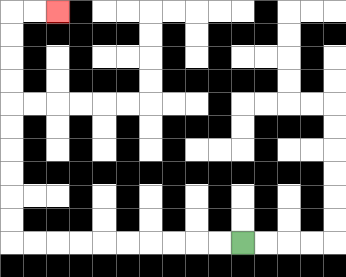{'start': '[10, 10]', 'end': '[2, 0]', 'path_directions': 'L,L,L,L,L,L,L,L,L,L,U,U,U,U,U,U,U,U,U,U,R,R', 'path_coordinates': '[[10, 10], [9, 10], [8, 10], [7, 10], [6, 10], [5, 10], [4, 10], [3, 10], [2, 10], [1, 10], [0, 10], [0, 9], [0, 8], [0, 7], [0, 6], [0, 5], [0, 4], [0, 3], [0, 2], [0, 1], [0, 0], [1, 0], [2, 0]]'}